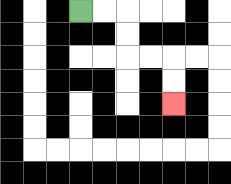{'start': '[3, 0]', 'end': '[7, 4]', 'path_directions': 'R,R,D,D,R,R,D,D', 'path_coordinates': '[[3, 0], [4, 0], [5, 0], [5, 1], [5, 2], [6, 2], [7, 2], [7, 3], [7, 4]]'}